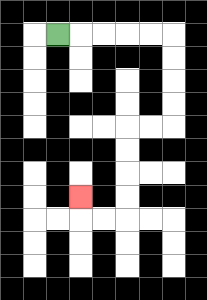{'start': '[2, 1]', 'end': '[3, 8]', 'path_directions': 'R,R,R,R,R,D,D,D,D,L,L,D,D,D,D,L,L,U', 'path_coordinates': '[[2, 1], [3, 1], [4, 1], [5, 1], [6, 1], [7, 1], [7, 2], [7, 3], [7, 4], [7, 5], [6, 5], [5, 5], [5, 6], [5, 7], [5, 8], [5, 9], [4, 9], [3, 9], [3, 8]]'}